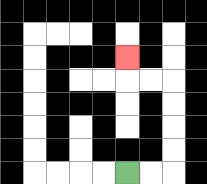{'start': '[5, 7]', 'end': '[5, 2]', 'path_directions': 'R,R,U,U,U,U,L,L,U', 'path_coordinates': '[[5, 7], [6, 7], [7, 7], [7, 6], [7, 5], [7, 4], [7, 3], [6, 3], [5, 3], [5, 2]]'}